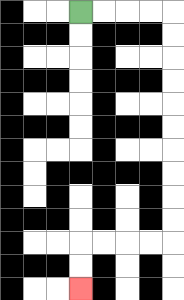{'start': '[3, 0]', 'end': '[3, 12]', 'path_directions': 'R,R,R,R,D,D,D,D,D,D,D,D,D,D,L,L,L,L,D,D', 'path_coordinates': '[[3, 0], [4, 0], [5, 0], [6, 0], [7, 0], [7, 1], [7, 2], [7, 3], [7, 4], [7, 5], [7, 6], [7, 7], [7, 8], [7, 9], [7, 10], [6, 10], [5, 10], [4, 10], [3, 10], [3, 11], [3, 12]]'}